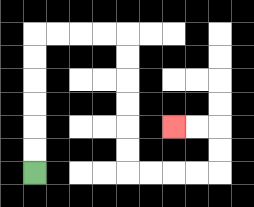{'start': '[1, 7]', 'end': '[7, 5]', 'path_directions': 'U,U,U,U,U,U,R,R,R,R,D,D,D,D,D,D,R,R,R,R,U,U,L,L', 'path_coordinates': '[[1, 7], [1, 6], [1, 5], [1, 4], [1, 3], [1, 2], [1, 1], [2, 1], [3, 1], [4, 1], [5, 1], [5, 2], [5, 3], [5, 4], [5, 5], [5, 6], [5, 7], [6, 7], [7, 7], [8, 7], [9, 7], [9, 6], [9, 5], [8, 5], [7, 5]]'}